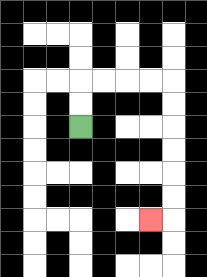{'start': '[3, 5]', 'end': '[6, 9]', 'path_directions': 'U,U,R,R,R,R,D,D,D,D,D,D,L', 'path_coordinates': '[[3, 5], [3, 4], [3, 3], [4, 3], [5, 3], [6, 3], [7, 3], [7, 4], [7, 5], [7, 6], [7, 7], [7, 8], [7, 9], [6, 9]]'}